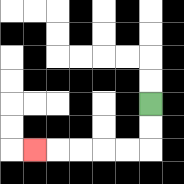{'start': '[6, 4]', 'end': '[1, 6]', 'path_directions': 'D,D,L,L,L,L,L', 'path_coordinates': '[[6, 4], [6, 5], [6, 6], [5, 6], [4, 6], [3, 6], [2, 6], [1, 6]]'}